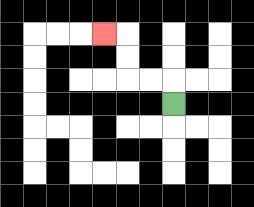{'start': '[7, 4]', 'end': '[4, 1]', 'path_directions': 'U,L,L,U,U,L', 'path_coordinates': '[[7, 4], [7, 3], [6, 3], [5, 3], [5, 2], [5, 1], [4, 1]]'}